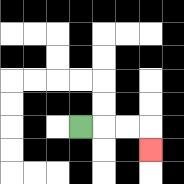{'start': '[3, 5]', 'end': '[6, 6]', 'path_directions': 'R,R,R,D', 'path_coordinates': '[[3, 5], [4, 5], [5, 5], [6, 5], [6, 6]]'}